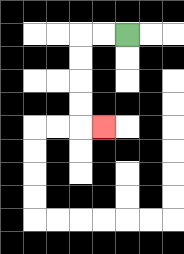{'start': '[5, 1]', 'end': '[4, 5]', 'path_directions': 'L,L,D,D,D,D,R', 'path_coordinates': '[[5, 1], [4, 1], [3, 1], [3, 2], [3, 3], [3, 4], [3, 5], [4, 5]]'}